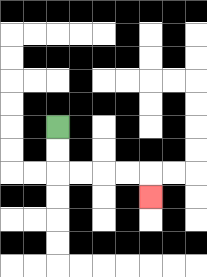{'start': '[2, 5]', 'end': '[6, 8]', 'path_directions': 'D,D,R,R,R,R,D', 'path_coordinates': '[[2, 5], [2, 6], [2, 7], [3, 7], [4, 7], [5, 7], [6, 7], [6, 8]]'}